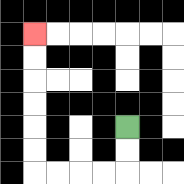{'start': '[5, 5]', 'end': '[1, 1]', 'path_directions': 'D,D,L,L,L,L,U,U,U,U,U,U', 'path_coordinates': '[[5, 5], [5, 6], [5, 7], [4, 7], [3, 7], [2, 7], [1, 7], [1, 6], [1, 5], [1, 4], [1, 3], [1, 2], [1, 1]]'}